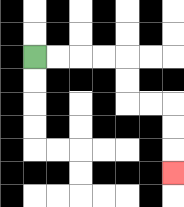{'start': '[1, 2]', 'end': '[7, 7]', 'path_directions': 'R,R,R,R,D,D,R,R,D,D,D', 'path_coordinates': '[[1, 2], [2, 2], [3, 2], [4, 2], [5, 2], [5, 3], [5, 4], [6, 4], [7, 4], [7, 5], [7, 6], [7, 7]]'}